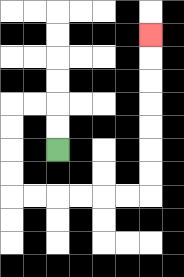{'start': '[2, 6]', 'end': '[6, 1]', 'path_directions': 'U,U,L,L,D,D,D,D,R,R,R,R,R,R,U,U,U,U,U,U,U', 'path_coordinates': '[[2, 6], [2, 5], [2, 4], [1, 4], [0, 4], [0, 5], [0, 6], [0, 7], [0, 8], [1, 8], [2, 8], [3, 8], [4, 8], [5, 8], [6, 8], [6, 7], [6, 6], [6, 5], [6, 4], [6, 3], [6, 2], [6, 1]]'}